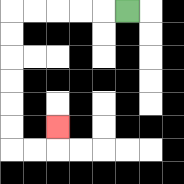{'start': '[5, 0]', 'end': '[2, 5]', 'path_directions': 'L,L,L,L,L,D,D,D,D,D,D,R,R,U', 'path_coordinates': '[[5, 0], [4, 0], [3, 0], [2, 0], [1, 0], [0, 0], [0, 1], [0, 2], [0, 3], [0, 4], [0, 5], [0, 6], [1, 6], [2, 6], [2, 5]]'}